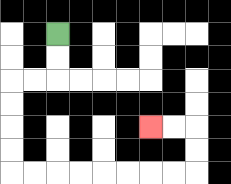{'start': '[2, 1]', 'end': '[6, 5]', 'path_directions': 'D,D,L,L,D,D,D,D,R,R,R,R,R,R,R,R,U,U,L,L', 'path_coordinates': '[[2, 1], [2, 2], [2, 3], [1, 3], [0, 3], [0, 4], [0, 5], [0, 6], [0, 7], [1, 7], [2, 7], [3, 7], [4, 7], [5, 7], [6, 7], [7, 7], [8, 7], [8, 6], [8, 5], [7, 5], [6, 5]]'}